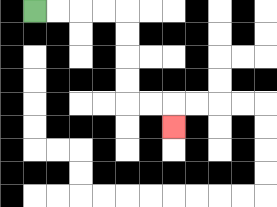{'start': '[1, 0]', 'end': '[7, 5]', 'path_directions': 'R,R,R,R,D,D,D,D,R,R,D', 'path_coordinates': '[[1, 0], [2, 0], [3, 0], [4, 0], [5, 0], [5, 1], [5, 2], [5, 3], [5, 4], [6, 4], [7, 4], [7, 5]]'}